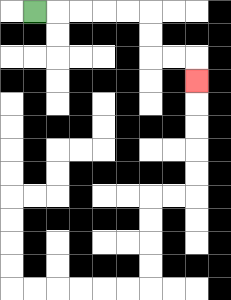{'start': '[1, 0]', 'end': '[8, 3]', 'path_directions': 'R,R,R,R,R,D,D,R,R,D', 'path_coordinates': '[[1, 0], [2, 0], [3, 0], [4, 0], [5, 0], [6, 0], [6, 1], [6, 2], [7, 2], [8, 2], [8, 3]]'}